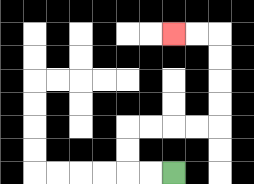{'start': '[7, 7]', 'end': '[7, 1]', 'path_directions': 'L,L,U,U,R,R,R,R,U,U,U,U,L,L', 'path_coordinates': '[[7, 7], [6, 7], [5, 7], [5, 6], [5, 5], [6, 5], [7, 5], [8, 5], [9, 5], [9, 4], [9, 3], [9, 2], [9, 1], [8, 1], [7, 1]]'}